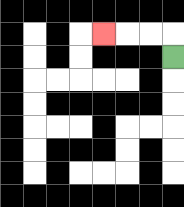{'start': '[7, 2]', 'end': '[4, 1]', 'path_directions': 'U,L,L,L', 'path_coordinates': '[[7, 2], [7, 1], [6, 1], [5, 1], [4, 1]]'}